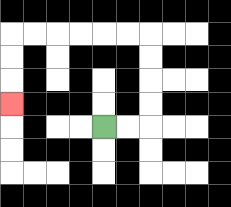{'start': '[4, 5]', 'end': '[0, 4]', 'path_directions': 'R,R,U,U,U,U,L,L,L,L,L,L,D,D,D', 'path_coordinates': '[[4, 5], [5, 5], [6, 5], [6, 4], [6, 3], [6, 2], [6, 1], [5, 1], [4, 1], [3, 1], [2, 1], [1, 1], [0, 1], [0, 2], [0, 3], [0, 4]]'}